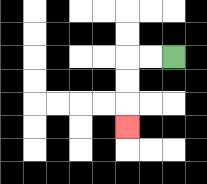{'start': '[7, 2]', 'end': '[5, 5]', 'path_directions': 'L,L,D,D,D', 'path_coordinates': '[[7, 2], [6, 2], [5, 2], [5, 3], [5, 4], [5, 5]]'}